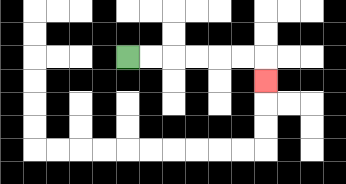{'start': '[5, 2]', 'end': '[11, 3]', 'path_directions': 'R,R,R,R,R,R,D', 'path_coordinates': '[[5, 2], [6, 2], [7, 2], [8, 2], [9, 2], [10, 2], [11, 2], [11, 3]]'}